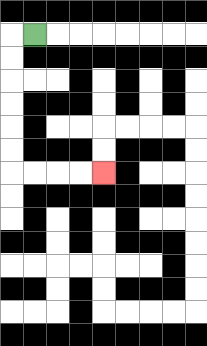{'start': '[1, 1]', 'end': '[4, 7]', 'path_directions': 'L,D,D,D,D,D,D,R,R,R,R', 'path_coordinates': '[[1, 1], [0, 1], [0, 2], [0, 3], [0, 4], [0, 5], [0, 6], [0, 7], [1, 7], [2, 7], [3, 7], [4, 7]]'}